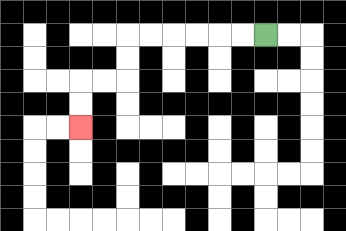{'start': '[11, 1]', 'end': '[3, 5]', 'path_directions': 'L,L,L,L,L,L,D,D,L,L,D,D', 'path_coordinates': '[[11, 1], [10, 1], [9, 1], [8, 1], [7, 1], [6, 1], [5, 1], [5, 2], [5, 3], [4, 3], [3, 3], [3, 4], [3, 5]]'}